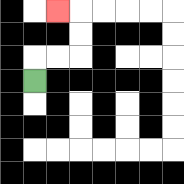{'start': '[1, 3]', 'end': '[2, 0]', 'path_directions': 'U,R,R,U,U,L', 'path_coordinates': '[[1, 3], [1, 2], [2, 2], [3, 2], [3, 1], [3, 0], [2, 0]]'}